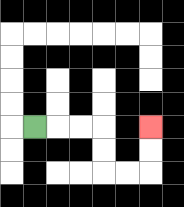{'start': '[1, 5]', 'end': '[6, 5]', 'path_directions': 'R,R,R,D,D,R,R,U,U', 'path_coordinates': '[[1, 5], [2, 5], [3, 5], [4, 5], [4, 6], [4, 7], [5, 7], [6, 7], [6, 6], [6, 5]]'}